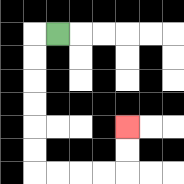{'start': '[2, 1]', 'end': '[5, 5]', 'path_directions': 'L,D,D,D,D,D,D,R,R,R,R,U,U', 'path_coordinates': '[[2, 1], [1, 1], [1, 2], [1, 3], [1, 4], [1, 5], [1, 6], [1, 7], [2, 7], [3, 7], [4, 7], [5, 7], [5, 6], [5, 5]]'}